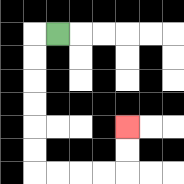{'start': '[2, 1]', 'end': '[5, 5]', 'path_directions': 'L,D,D,D,D,D,D,R,R,R,R,U,U', 'path_coordinates': '[[2, 1], [1, 1], [1, 2], [1, 3], [1, 4], [1, 5], [1, 6], [1, 7], [2, 7], [3, 7], [4, 7], [5, 7], [5, 6], [5, 5]]'}